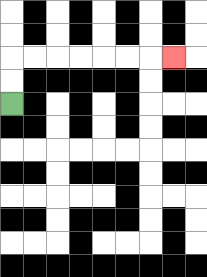{'start': '[0, 4]', 'end': '[7, 2]', 'path_directions': 'U,U,R,R,R,R,R,R,R', 'path_coordinates': '[[0, 4], [0, 3], [0, 2], [1, 2], [2, 2], [3, 2], [4, 2], [5, 2], [6, 2], [7, 2]]'}